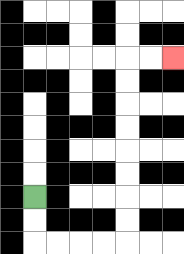{'start': '[1, 8]', 'end': '[7, 2]', 'path_directions': 'D,D,R,R,R,R,U,U,U,U,U,U,U,U,R,R', 'path_coordinates': '[[1, 8], [1, 9], [1, 10], [2, 10], [3, 10], [4, 10], [5, 10], [5, 9], [5, 8], [5, 7], [5, 6], [5, 5], [5, 4], [5, 3], [5, 2], [6, 2], [7, 2]]'}